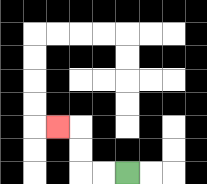{'start': '[5, 7]', 'end': '[2, 5]', 'path_directions': 'L,L,U,U,L', 'path_coordinates': '[[5, 7], [4, 7], [3, 7], [3, 6], [3, 5], [2, 5]]'}